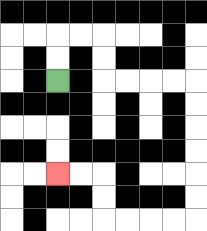{'start': '[2, 3]', 'end': '[2, 7]', 'path_directions': 'U,U,R,R,D,D,R,R,R,R,D,D,D,D,D,D,L,L,L,L,U,U,L,L', 'path_coordinates': '[[2, 3], [2, 2], [2, 1], [3, 1], [4, 1], [4, 2], [4, 3], [5, 3], [6, 3], [7, 3], [8, 3], [8, 4], [8, 5], [8, 6], [8, 7], [8, 8], [8, 9], [7, 9], [6, 9], [5, 9], [4, 9], [4, 8], [4, 7], [3, 7], [2, 7]]'}